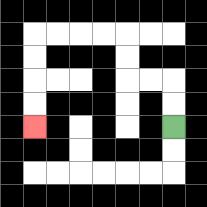{'start': '[7, 5]', 'end': '[1, 5]', 'path_directions': 'U,U,L,L,U,U,L,L,L,L,D,D,D,D', 'path_coordinates': '[[7, 5], [7, 4], [7, 3], [6, 3], [5, 3], [5, 2], [5, 1], [4, 1], [3, 1], [2, 1], [1, 1], [1, 2], [1, 3], [1, 4], [1, 5]]'}